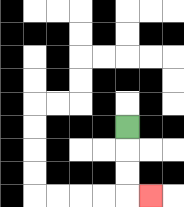{'start': '[5, 5]', 'end': '[6, 8]', 'path_directions': 'D,D,D,R', 'path_coordinates': '[[5, 5], [5, 6], [5, 7], [5, 8], [6, 8]]'}